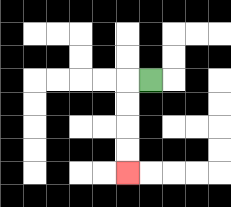{'start': '[6, 3]', 'end': '[5, 7]', 'path_directions': 'L,D,D,D,D', 'path_coordinates': '[[6, 3], [5, 3], [5, 4], [5, 5], [5, 6], [5, 7]]'}